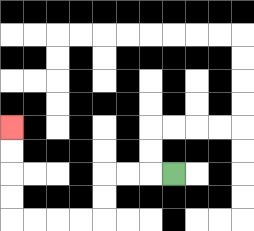{'start': '[7, 7]', 'end': '[0, 5]', 'path_directions': 'L,L,L,D,D,L,L,L,L,U,U,U,U', 'path_coordinates': '[[7, 7], [6, 7], [5, 7], [4, 7], [4, 8], [4, 9], [3, 9], [2, 9], [1, 9], [0, 9], [0, 8], [0, 7], [0, 6], [0, 5]]'}